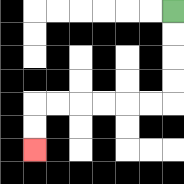{'start': '[7, 0]', 'end': '[1, 6]', 'path_directions': 'D,D,D,D,L,L,L,L,L,L,D,D', 'path_coordinates': '[[7, 0], [7, 1], [7, 2], [7, 3], [7, 4], [6, 4], [5, 4], [4, 4], [3, 4], [2, 4], [1, 4], [1, 5], [1, 6]]'}